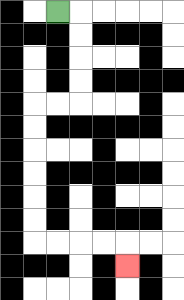{'start': '[2, 0]', 'end': '[5, 11]', 'path_directions': 'R,D,D,D,D,L,L,D,D,D,D,D,D,R,R,R,R,D', 'path_coordinates': '[[2, 0], [3, 0], [3, 1], [3, 2], [3, 3], [3, 4], [2, 4], [1, 4], [1, 5], [1, 6], [1, 7], [1, 8], [1, 9], [1, 10], [2, 10], [3, 10], [4, 10], [5, 10], [5, 11]]'}